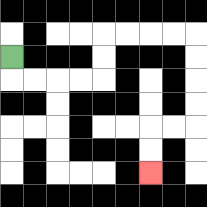{'start': '[0, 2]', 'end': '[6, 7]', 'path_directions': 'D,R,R,R,R,U,U,R,R,R,R,D,D,D,D,L,L,D,D', 'path_coordinates': '[[0, 2], [0, 3], [1, 3], [2, 3], [3, 3], [4, 3], [4, 2], [4, 1], [5, 1], [6, 1], [7, 1], [8, 1], [8, 2], [8, 3], [8, 4], [8, 5], [7, 5], [6, 5], [6, 6], [6, 7]]'}